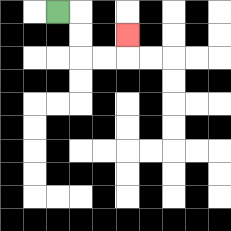{'start': '[2, 0]', 'end': '[5, 1]', 'path_directions': 'R,D,D,R,R,U', 'path_coordinates': '[[2, 0], [3, 0], [3, 1], [3, 2], [4, 2], [5, 2], [5, 1]]'}